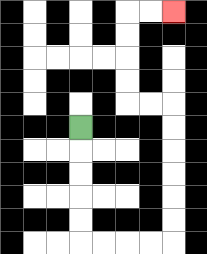{'start': '[3, 5]', 'end': '[7, 0]', 'path_directions': 'D,D,D,D,D,R,R,R,R,U,U,U,U,U,U,L,L,U,U,U,U,R,R', 'path_coordinates': '[[3, 5], [3, 6], [3, 7], [3, 8], [3, 9], [3, 10], [4, 10], [5, 10], [6, 10], [7, 10], [7, 9], [7, 8], [7, 7], [7, 6], [7, 5], [7, 4], [6, 4], [5, 4], [5, 3], [5, 2], [5, 1], [5, 0], [6, 0], [7, 0]]'}